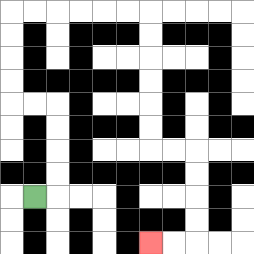{'start': '[1, 8]', 'end': '[6, 10]', 'path_directions': 'R,U,U,U,U,L,L,U,U,U,U,R,R,R,R,R,R,D,D,D,D,D,D,R,R,D,D,D,D,L,L', 'path_coordinates': '[[1, 8], [2, 8], [2, 7], [2, 6], [2, 5], [2, 4], [1, 4], [0, 4], [0, 3], [0, 2], [0, 1], [0, 0], [1, 0], [2, 0], [3, 0], [4, 0], [5, 0], [6, 0], [6, 1], [6, 2], [6, 3], [6, 4], [6, 5], [6, 6], [7, 6], [8, 6], [8, 7], [8, 8], [8, 9], [8, 10], [7, 10], [6, 10]]'}